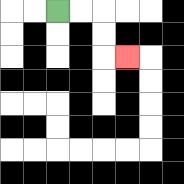{'start': '[2, 0]', 'end': '[5, 2]', 'path_directions': 'R,R,D,D,R', 'path_coordinates': '[[2, 0], [3, 0], [4, 0], [4, 1], [4, 2], [5, 2]]'}